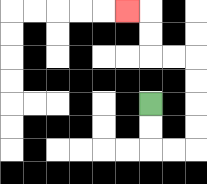{'start': '[6, 4]', 'end': '[5, 0]', 'path_directions': 'D,D,R,R,U,U,U,U,L,L,U,U,L', 'path_coordinates': '[[6, 4], [6, 5], [6, 6], [7, 6], [8, 6], [8, 5], [8, 4], [8, 3], [8, 2], [7, 2], [6, 2], [6, 1], [6, 0], [5, 0]]'}